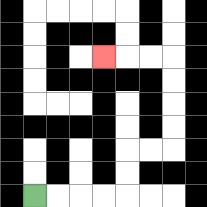{'start': '[1, 8]', 'end': '[4, 2]', 'path_directions': 'R,R,R,R,U,U,R,R,U,U,U,U,L,L,L', 'path_coordinates': '[[1, 8], [2, 8], [3, 8], [4, 8], [5, 8], [5, 7], [5, 6], [6, 6], [7, 6], [7, 5], [7, 4], [7, 3], [7, 2], [6, 2], [5, 2], [4, 2]]'}